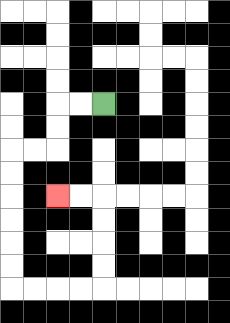{'start': '[4, 4]', 'end': '[2, 8]', 'path_directions': 'L,L,D,D,L,L,D,D,D,D,D,D,R,R,R,R,U,U,U,U,L,L', 'path_coordinates': '[[4, 4], [3, 4], [2, 4], [2, 5], [2, 6], [1, 6], [0, 6], [0, 7], [0, 8], [0, 9], [0, 10], [0, 11], [0, 12], [1, 12], [2, 12], [3, 12], [4, 12], [4, 11], [4, 10], [4, 9], [4, 8], [3, 8], [2, 8]]'}